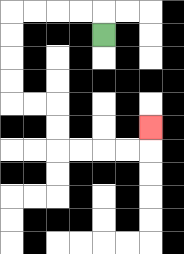{'start': '[4, 1]', 'end': '[6, 5]', 'path_directions': 'U,L,L,L,L,D,D,D,D,R,R,D,D,R,R,R,R,U', 'path_coordinates': '[[4, 1], [4, 0], [3, 0], [2, 0], [1, 0], [0, 0], [0, 1], [0, 2], [0, 3], [0, 4], [1, 4], [2, 4], [2, 5], [2, 6], [3, 6], [4, 6], [5, 6], [6, 6], [6, 5]]'}